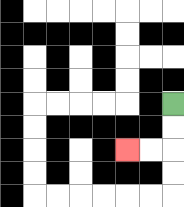{'start': '[7, 4]', 'end': '[5, 6]', 'path_directions': 'D,D,L,L', 'path_coordinates': '[[7, 4], [7, 5], [7, 6], [6, 6], [5, 6]]'}